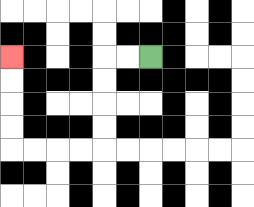{'start': '[6, 2]', 'end': '[0, 2]', 'path_directions': 'L,L,D,D,D,D,L,L,L,L,U,U,U,U', 'path_coordinates': '[[6, 2], [5, 2], [4, 2], [4, 3], [4, 4], [4, 5], [4, 6], [3, 6], [2, 6], [1, 6], [0, 6], [0, 5], [0, 4], [0, 3], [0, 2]]'}